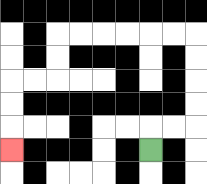{'start': '[6, 6]', 'end': '[0, 6]', 'path_directions': 'U,R,R,U,U,U,U,L,L,L,L,L,L,D,D,L,L,D,D,D', 'path_coordinates': '[[6, 6], [6, 5], [7, 5], [8, 5], [8, 4], [8, 3], [8, 2], [8, 1], [7, 1], [6, 1], [5, 1], [4, 1], [3, 1], [2, 1], [2, 2], [2, 3], [1, 3], [0, 3], [0, 4], [0, 5], [0, 6]]'}